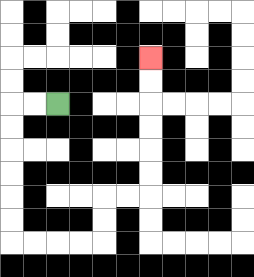{'start': '[2, 4]', 'end': '[6, 2]', 'path_directions': 'L,L,D,D,D,D,D,D,R,R,R,R,U,U,R,R,U,U,U,U,U,U', 'path_coordinates': '[[2, 4], [1, 4], [0, 4], [0, 5], [0, 6], [0, 7], [0, 8], [0, 9], [0, 10], [1, 10], [2, 10], [3, 10], [4, 10], [4, 9], [4, 8], [5, 8], [6, 8], [6, 7], [6, 6], [6, 5], [6, 4], [6, 3], [6, 2]]'}